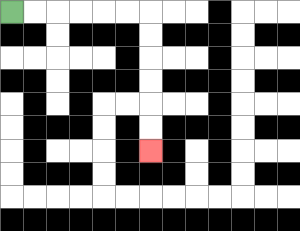{'start': '[0, 0]', 'end': '[6, 6]', 'path_directions': 'R,R,R,R,R,R,D,D,D,D,D,D', 'path_coordinates': '[[0, 0], [1, 0], [2, 0], [3, 0], [4, 0], [5, 0], [6, 0], [6, 1], [6, 2], [6, 3], [6, 4], [6, 5], [6, 6]]'}